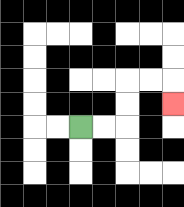{'start': '[3, 5]', 'end': '[7, 4]', 'path_directions': 'R,R,U,U,R,R,D', 'path_coordinates': '[[3, 5], [4, 5], [5, 5], [5, 4], [5, 3], [6, 3], [7, 3], [7, 4]]'}